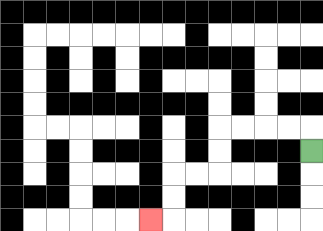{'start': '[13, 6]', 'end': '[6, 9]', 'path_directions': 'U,L,L,L,L,D,D,L,L,D,D,L', 'path_coordinates': '[[13, 6], [13, 5], [12, 5], [11, 5], [10, 5], [9, 5], [9, 6], [9, 7], [8, 7], [7, 7], [7, 8], [7, 9], [6, 9]]'}